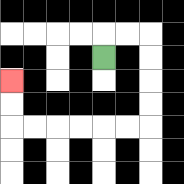{'start': '[4, 2]', 'end': '[0, 3]', 'path_directions': 'U,R,R,D,D,D,D,L,L,L,L,L,L,U,U', 'path_coordinates': '[[4, 2], [4, 1], [5, 1], [6, 1], [6, 2], [6, 3], [6, 4], [6, 5], [5, 5], [4, 5], [3, 5], [2, 5], [1, 5], [0, 5], [0, 4], [0, 3]]'}